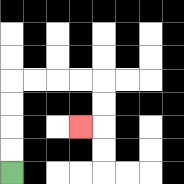{'start': '[0, 7]', 'end': '[3, 5]', 'path_directions': 'U,U,U,U,R,R,R,R,D,D,L', 'path_coordinates': '[[0, 7], [0, 6], [0, 5], [0, 4], [0, 3], [1, 3], [2, 3], [3, 3], [4, 3], [4, 4], [4, 5], [3, 5]]'}